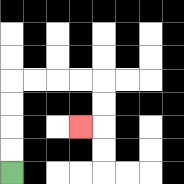{'start': '[0, 7]', 'end': '[3, 5]', 'path_directions': 'U,U,U,U,R,R,R,R,D,D,L', 'path_coordinates': '[[0, 7], [0, 6], [0, 5], [0, 4], [0, 3], [1, 3], [2, 3], [3, 3], [4, 3], [4, 4], [4, 5], [3, 5]]'}